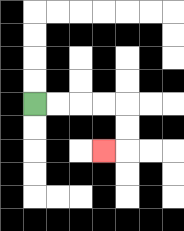{'start': '[1, 4]', 'end': '[4, 6]', 'path_directions': 'R,R,R,R,D,D,L', 'path_coordinates': '[[1, 4], [2, 4], [3, 4], [4, 4], [5, 4], [5, 5], [5, 6], [4, 6]]'}